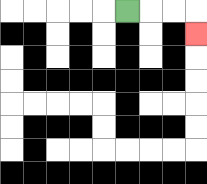{'start': '[5, 0]', 'end': '[8, 1]', 'path_directions': 'R,R,R,D', 'path_coordinates': '[[5, 0], [6, 0], [7, 0], [8, 0], [8, 1]]'}